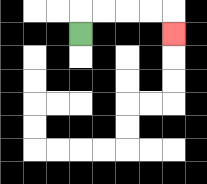{'start': '[3, 1]', 'end': '[7, 1]', 'path_directions': 'U,R,R,R,R,D', 'path_coordinates': '[[3, 1], [3, 0], [4, 0], [5, 0], [6, 0], [7, 0], [7, 1]]'}